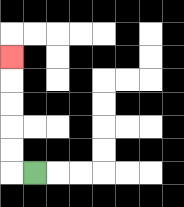{'start': '[1, 7]', 'end': '[0, 2]', 'path_directions': 'L,U,U,U,U,U', 'path_coordinates': '[[1, 7], [0, 7], [0, 6], [0, 5], [0, 4], [0, 3], [0, 2]]'}